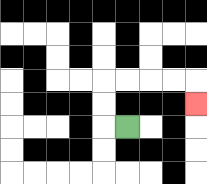{'start': '[5, 5]', 'end': '[8, 4]', 'path_directions': 'L,U,U,R,R,R,R,D', 'path_coordinates': '[[5, 5], [4, 5], [4, 4], [4, 3], [5, 3], [6, 3], [7, 3], [8, 3], [8, 4]]'}